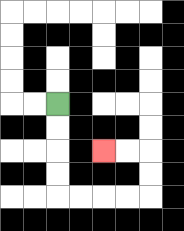{'start': '[2, 4]', 'end': '[4, 6]', 'path_directions': 'D,D,D,D,R,R,R,R,U,U,L,L', 'path_coordinates': '[[2, 4], [2, 5], [2, 6], [2, 7], [2, 8], [3, 8], [4, 8], [5, 8], [6, 8], [6, 7], [6, 6], [5, 6], [4, 6]]'}